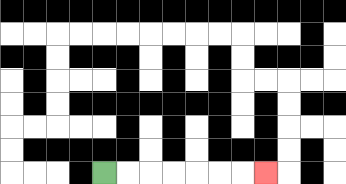{'start': '[4, 7]', 'end': '[11, 7]', 'path_directions': 'R,R,R,R,R,R,R', 'path_coordinates': '[[4, 7], [5, 7], [6, 7], [7, 7], [8, 7], [9, 7], [10, 7], [11, 7]]'}